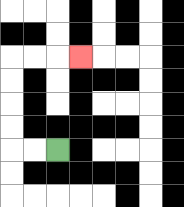{'start': '[2, 6]', 'end': '[3, 2]', 'path_directions': 'L,L,U,U,U,U,R,R,R', 'path_coordinates': '[[2, 6], [1, 6], [0, 6], [0, 5], [0, 4], [0, 3], [0, 2], [1, 2], [2, 2], [3, 2]]'}